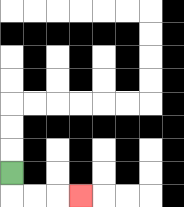{'start': '[0, 7]', 'end': '[3, 8]', 'path_directions': 'D,R,R,R', 'path_coordinates': '[[0, 7], [0, 8], [1, 8], [2, 8], [3, 8]]'}